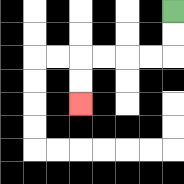{'start': '[7, 0]', 'end': '[3, 4]', 'path_directions': 'D,D,L,L,L,L,D,D', 'path_coordinates': '[[7, 0], [7, 1], [7, 2], [6, 2], [5, 2], [4, 2], [3, 2], [3, 3], [3, 4]]'}